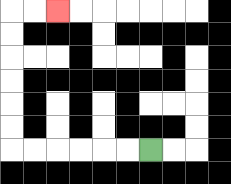{'start': '[6, 6]', 'end': '[2, 0]', 'path_directions': 'L,L,L,L,L,L,U,U,U,U,U,U,R,R', 'path_coordinates': '[[6, 6], [5, 6], [4, 6], [3, 6], [2, 6], [1, 6], [0, 6], [0, 5], [0, 4], [0, 3], [0, 2], [0, 1], [0, 0], [1, 0], [2, 0]]'}